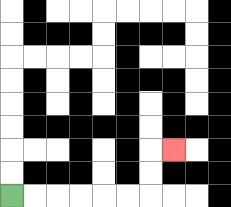{'start': '[0, 8]', 'end': '[7, 6]', 'path_directions': 'R,R,R,R,R,R,U,U,R', 'path_coordinates': '[[0, 8], [1, 8], [2, 8], [3, 8], [4, 8], [5, 8], [6, 8], [6, 7], [6, 6], [7, 6]]'}